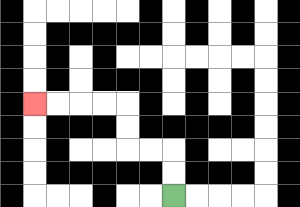{'start': '[7, 8]', 'end': '[1, 4]', 'path_directions': 'U,U,L,L,U,U,L,L,L,L', 'path_coordinates': '[[7, 8], [7, 7], [7, 6], [6, 6], [5, 6], [5, 5], [5, 4], [4, 4], [3, 4], [2, 4], [1, 4]]'}